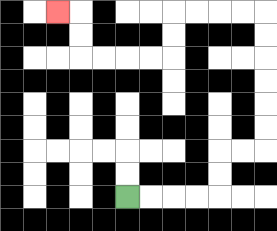{'start': '[5, 8]', 'end': '[2, 0]', 'path_directions': 'R,R,R,R,U,U,R,R,U,U,U,U,U,U,L,L,L,L,D,D,L,L,L,L,U,U,L', 'path_coordinates': '[[5, 8], [6, 8], [7, 8], [8, 8], [9, 8], [9, 7], [9, 6], [10, 6], [11, 6], [11, 5], [11, 4], [11, 3], [11, 2], [11, 1], [11, 0], [10, 0], [9, 0], [8, 0], [7, 0], [7, 1], [7, 2], [6, 2], [5, 2], [4, 2], [3, 2], [3, 1], [3, 0], [2, 0]]'}